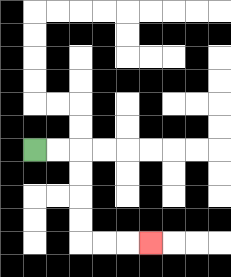{'start': '[1, 6]', 'end': '[6, 10]', 'path_directions': 'R,R,D,D,D,D,R,R,R', 'path_coordinates': '[[1, 6], [2, 6], [3, 6], [3, 7], [3, 8], [3, 9], [3, 10], [4, 10], [5, 10], [6, 10]]'}